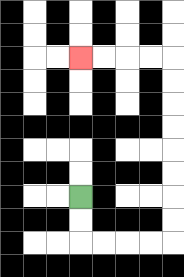{'start': '[3, 8]', 'end': '[3, 2]', 'path_directions': 'D,D,R,R,R,R,U,U,U,U,U,U,U,U,L,L,L,L', 'path_coordinates': '[[3, 8], [3, 9], [3, 10], [4, 10], [5, 10], [6, 10], [7, 10], [7, 9], [7, 8], [7, 7], [7, 6], [7, 5], [7, 4], [7, 3], [7, 2], [6, 2], [5, 2], [4, 2], [3, 2]]'}